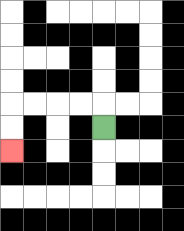{'start': '[4, 5]', 'end': '[0, 6]', 'path_directions': 'U,L,L,L,L,D,D', 'path_coordinates': '[[4, 5], [4, 4], [3, 4], [2, 4], [1, 4], [0, 4], [0, 5], [0, 6]]'}